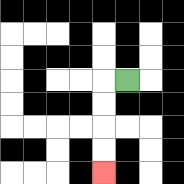{'start': '[5, 3]', 'end': '[4, 7]', 'path_directions': 'L,D,D,D,D', 'path_coordinates': '[[5, 3], [4, 3], [4, 4], [4, 5], [4, 6], [4, 7]]'}